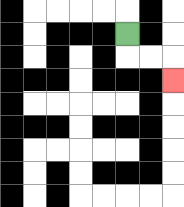{'start': '[5, 1]', 'end': '[7, 3]', 'path_directions': 'D,R,R,D', 'path_coordinates': '[[5, 1], [5, 2], [6, 2], [7, 2], [7, 3]]'}